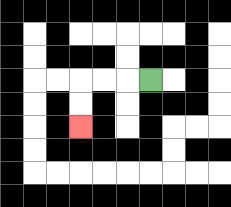{'start': '[6, 3]', 'end': '[3, 5]', 'path_directions': 'L,L,L,D,D', 'path_coordinates': '[[6, 3], [5, 3], [4, 3], [3, 3], [3, 4], [3, 5]]'}